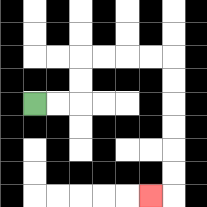{'start': '[1, 4]', 'end': '[6, 8]', 'path_directions': 'R,R,U,U,R,R,R,R,D,D,D,D,D,D,L', 'path_coordinates': '[[1, 4], [2, 4], [3, 4], [3, 3], [3, 2], [4, 2], [5, 2], [6, 2], [7, 2], [7, 3], [7, 4], [7, 5], [7, 6], [7, 7], [7, 8], [6, 8]]'}